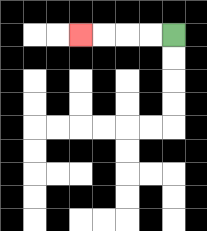{'start': '[7, 1]', 'end': '[3, 1]', 'path_directions': 'L,L,L,L', 'path_coordinates': '[[7, 1], [6, 1], [5, 1], [4, 1], [3, 1]]'}